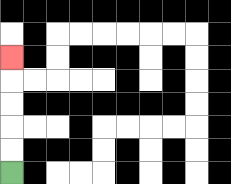{'start': '[0, 7]', 'end': '[0, 2]', 'path_directions': 'U,U,U,U,U', 'path_coordinates': '[[0, 7], [0, 6], [0, 5], [0, 4], [0, 3], [0, 2]]'}